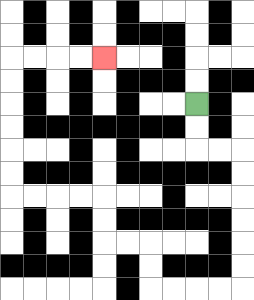{'start': '[8, 4]', 'end': '[4, 2]', 'path_directions': 'D,D,R,R,D,D,D,D,D,D,L,L,L,L,U,U,L,L,U,U,L,L,L,L,U,U,U,U,U,U,R,R,R,R', 'path_coordinates': '[[8, 4], [8, 5], [8, 6], [9, 6], [10, 6], [10, 7], [10, 8], [10, 9], [10, 10], [10, 11], [10, 12], [9, 12], [8, 12], [7, 12], [6, 12], [6, 11], [6, 10], [5, 10], [4, 10], [4, 9], [4, 8], [3, 8], [2, 8], [1, 8], [0, 8], [0, 7], [0, 6], [0, 5], [0, 4], [0, 3], [0, 2], [1, 2], [2, 2], [3, 2], [4, 2]]'}